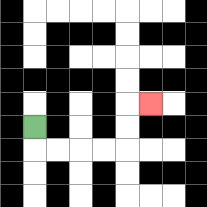{'start': '[1, 5]', 'end': '[6, 4]', 'path_directions': 'D,R,R,R,R,U,U,R', 'path_coordinates': '[[1, 5], [1, 6], [2, 6], [3, 6], [4, 6], [5, 6], [5, 5], [5, 4], [6, 4]]'}